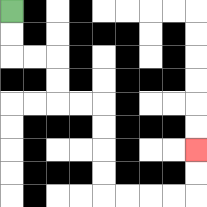{'start': '[0, 0]', 'end': '[8, 6]', 'path_directions': 'D,D,R,R,D,D,R,R,D,D,D,D,R,R,R,R,U,U', 'path_coordinates': '[[0, 0], [0, 1], [0, 2], [1, 2], [2, 2], [2, 3], [2, 4], [3, 4], [4, 4], [4, 5], [4, 6], [4, 7], [4, 8], [5, 8], [6, 8], [7, 8], [8, 8], [8, 7], [8, 6]]'}